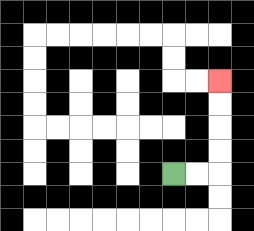{'start': '[7, 7]', 'end': '[9, 3]', 'path_directions': 'R,R,U,U,U,U', 'path_coordinates': '[[7, 7], [8, 7], [9, 7], [9, 6], [9, 5], [9, 4], [9, 3]]'}